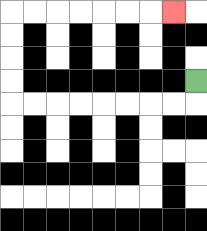{'start': '[8, 3]', 'end': '[7, 0]', 'path_directions': 'D,L,L,L,L,L,L,L,L,U,U,U,U,R,R,R,R,R,R,R', 'path_coordinates': '[[8, 3], [8, 4], [7, 4], [6, 4], [5, 4], [4, 4], [3, 4], [2, 4], [1, 4], [0, 4], [0, 3], [0, 2], [0, 1], [0, 0], [1, 0], [2, 0], [3, 0], [4, 0], [5, 0], [6, 0], [7, 0]]'}